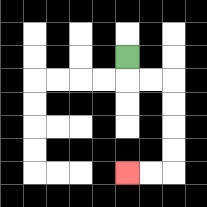{'start': '[5, 2]', 'end': '[5, 7]', 'path_directions': 'D,R,R,D,D,D,D,L,L', 'path_coordinates': '[[5, 2], [5, 3], [6, 3], [7, 3], [7, 4], [7, 5], [7, 6], [7, 7], [6, 7], [5, 7]]'}